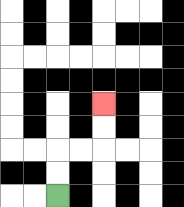{'start': '[2, 8]', 'end': '[4, 4]', 'path_directions': 'U,U,R,R,U,U', 'path_coordinates': '[[2, 8], [2, 7], [2, 6], [3, 6], [4, 6], [4, 5], [4, 4]]'}